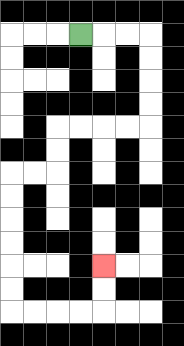{'start': '[3, 1]', 'end': '[4, 11]', 'path_directions': 'R,R,R,D,D,D,D,L,L,L,L,D,D,L,L,D,D,D,D,D,D,R,R,R,R,U,U', 'path_coordinates': '[[3, 1], [4, 1], [5, 1], [6, 1], [6, 2], [6, 3], [6, 4], [6, 5], [5, 5], [4, 5], [3, 5], [2, 5], [2, 6], [2, 7], [1, 7], [0, 7], [0, 8], [0, 9], [0, 10], [0, 11], [0, 12], [0, 13], [1, 13], [2, 13], [3, 13], [4, 13], [4, 12], [4, 11]]'}